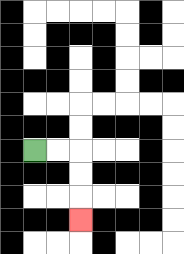{'start': '[1, 6]', 'end': '[3, 9]', 'path_directions': 'R,R,D,D,D', 'path_coordinates': '[[1, 6], [2, 6], [3, 6], [3, 7], [3, 8], [3, 9]]'}